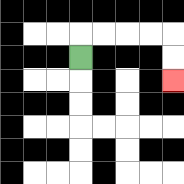{'start': '[3, 2]', 'end': '[7, 3]', 'path_directions': 'U,R,R,R,R,D,D', 'path_coordinates': '[[3, 2], [3, 1], [4, 1], [5, 1], [6, 1], [7, 1], [7, 2], [7, 3]]'}